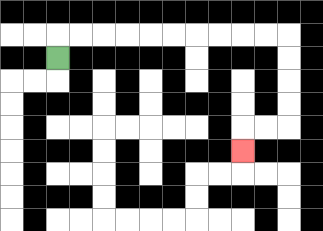{'start': '[2, 2]', 'end': '[10, 6]', 'path_directions': 'U,R,R,R,R,R,R,R,R,R,R,D,D,D,D,L,L,D', 'path_coordinates': '[[2, 2], [2, 1], [3, 1], [4, 1], [5, 1], [6, 1], [7, 1], [8, 1], [9, 1], [10, 1], [11, 1], [12, 1], [12, 2], [12, 3], [12, 4], [12, 5], [11, 5], [10, 5], [10, 6]]'}